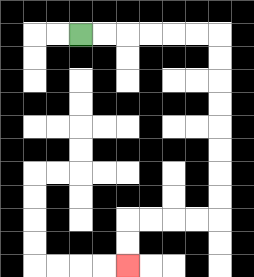{'start': '[3, 1]', 'end': '[5, 11]', 'path_directions': 'R,R,R,R,R,R,D,D,D,D,D,D,D,D,L,L,L,L,D,D', 'path_coordinates': '[[3, 1], [4, 1], [5, 1], [6, 1], [7, 1], [8, 1], [9, 1], [9, 2], [9, 3], [9, 4], [9, 5], [9, 6], [9, 7], [9, 8], [9, 9], [8, 9], [7, 9], [6, 9], [5, 9], [5, 10], [5, 11]]'}